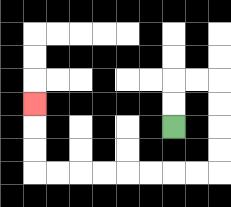{'start': '[7, 5]', 'end': '[1, 4]', 'path_directions': 'U,U,R,R,D,D,D,D,L,L,L,L,L,L,L,L,U,U,U', 'path_coordinates': '[[7, 5], [7, 4], [7, 3], [8, 3], [9, 3], [9, 4], [9, 5], [9, 6], [9, 7], [8, 7], [7, 7], [6, 7], [5, 7], [4, 7], [3, 7], [2, 7], [1, 7], [1, 6], [1, 5], [1, 4]]'}